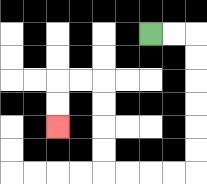{'start': '[6, 1]', 'end': '[2, 5]', 'path_directions': 'R,R,D,D,D,D,D,D,L,L,L,L,U,U,U,U,L,L,D,D', 'path_coordinates': '[[6, 1], [7, 1], [8, 1], [8, 2], [8, 3], [8, 4], [8, 5], [8, 6], [8, 7], [7, 7], [6, 7], [5, 7], [4, 7], [4, 6], [4, 5], [4, 4], [4, 3], [3, 3], [2, 3], [2, 4], [2, 5]]'}